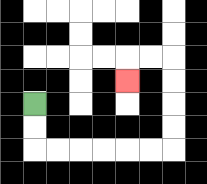{'start': '[1, 4]', 'end': '[5, 3]', 'path_directions': 'D,D,R,R,R,R,R,R,U,U,U,U,L,L,D', 'path_coordinates': '[[1, 4], [1, 5], [1, 6], [2, 6], [3, 6], [4, 6], [5, 6], [6, 6], [7, 6], [7, 5], [7, 4], [7, 3], [7, 2], [6, 2], [5, 2], [5, 3]]'}